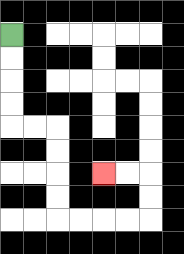{'start': '[0, 1]', 'end': '[4, 7]', 'path_directions': 'D,D,D,D,R,R,D,D,D,D,R,R,R,R,U,U,L,L', 'path_coordinates': '[[0, 1], [0, 2], [0, 3], [0, 4], [0, 5], [1, 5], [2, 5], [2, 6], [2, 7], [2, 8], [2, 9], [3, 9], [4, 9], [5, 9], [6, 9], [6, 8], [6, 7], [5, 7], [4, 7]]'}